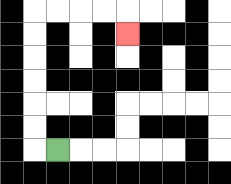{'start': '[2, 6]', 'end': '[5, 1]', 'path_directions': 'L,U,U,U,U,U,U,R,R,R,R,D', 'path_coordinates': '[[2, 6], [1, 6], [1, 5], [1, 4], [1, 3], [1, 2], [1, 1], [1, 0], [2, 0], [3, 0], [4, 0], [5, 0], [5, 1]]'}